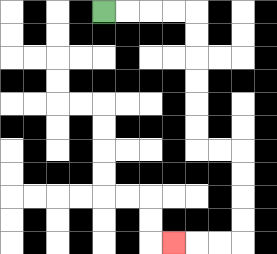{'start': '[4, 0]', 'end': '[7, 10]', 'path_directions': 'R,R,R,R,D,D,D,D,D,D,R,R,D,D,D,D,L,L,L', 'path_coordinates': '[[4, 0], [5, 0], [6, 0], [7, 0], [8, 0], [8, 1], [8, 2], [8, 3], [8, 4], [8, 5], [8, 6], [9, 6], [10, 6], [10, 7], [10, 8], [10, 9], [10, 10], [9, 10], [8, 10], [7, 10]]'}